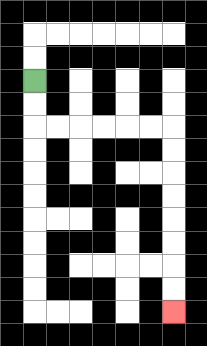{'start': '[1, 3]', 'end': '[7, 13]', 'path_directions': 'D,D,R,R,R,R,R,R,D,D,D,D,D,D,D,D', 'path_coordinates': '[[1, 3], [1, 4], [1, 5], [2, 5], [3, 5], [4, 5], [5, 5], [6, 5], [7, 5], [7, 6], [7, 7], [7, 8], [7, 9], [7, 10], [7, 11], [7, 12], [7, 13]]'}